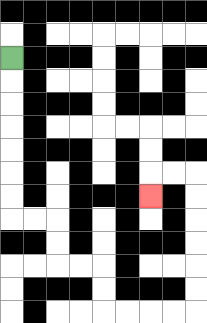{'start': '[0, 2]', 'end': '[6, 8]', 'path_directions': 'D,D,D,D,D,D,D,R,R,D,D,R,R,D,D,R,R,R,R,U,U,U,U,U,U,L,L,D', 'path_coordinates': '[[0, 2], [0, 3], [0, 4], [0, 5], [0, 6], [0, 7], [0, 8], [0, 9], [1, 9], [2, 9], [2, 10], [2, 11], [3, 11], [4, 11], [4, 12], [4, 13], [5, 13], [6, 13], [7, 13], [8, 13], [8, 12], [8, 11], [8, 10], [8, 9], [8, 8], [8, 7], [7, 7], [6, 7], [6, 8]]'}